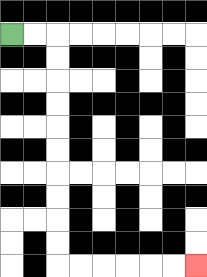{'start': '[0, 1]', 'end': '[8, 11]', 'path_directions': 'R,R,D,D,D,D,D,D,D,D,D,D,R,R,R,R,R,R', 'path_coordinates': '[[0, 1], [1, 1], [2, 1], [2, 2], [2, 3], [2, 4], [2, 5], [2, 6], [2, 7], [2, 8], [2, 9], [2, 10], [2, 11], [3, 11], [4, 11], [5, 11], [6, 11], [7, 11], [8, 11]]'}